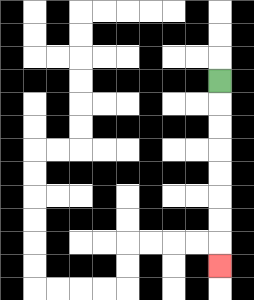{'start': '[9, 3]', 'end': '[9, 11]', 'path_directions': 'D,D,D,D,D,D,D,D', 'path_coordinates': '[[9, 3], [9, 4], [9, 5], [9, 6], [9, 7], [9, 8], [9, 9], [9, 10], [9, 11]]'}